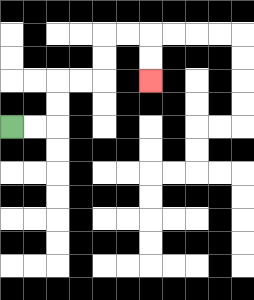{'start': '[0, 5]', 'end': '[6, 3]', 'path_directions': 'R,R,U,U,R,R,U,U,R,R,D,D', 'path_coordinates': '[[0, 5], [1, 5], [2, 5], [2, 4], [2, 3], [3, 3], [4, 3], [4, 2], [4, 1], [5, 1], [6, 1], [6, 2], [6, 3]]'}